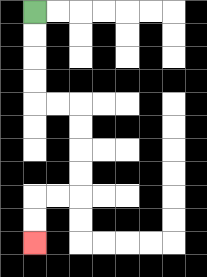{'start': '[1, 0]', 'end': '[1, 10]', 'path_directions': 'D,D,D,D,R,R,D,D,D,D,L,L,D,D', 'path_coordinates': '[[1, 0], [1, 1], [1, 2], [1, 3], [1, 4], [2, 4], [3, 4], [3, 5], [3, 6], [3, 7], [3, 8], [2, 8], [1, 8], [1, 9], [1, 10]]'}